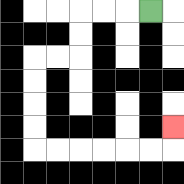{'start': '[6, 0]', 'end': '[7, 5]', 'path_directions': 'L,L,L,D,D,L,L,D,D,D,D,R,R,R,R,R,R,U', 'path_coordinates': '[[6, 0], [5, 0], [4, 0], [3, 0], [3, 1], [3, 2], [2, 2], [1, 2], [1, 3], [1, 4], [1, 5], [1, 6], [2, 6], [3, 6], [4, 6], [5, 6], [6, 6], [7, 6], [7, 5]]'}